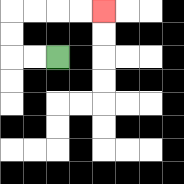{'start': '[2, 2]', 'end': '[4, 0]', 'path_directions': 'L,L,U,U,R,R,R,R', 'path_coordinates': '[[2, 2], [1, 2], [0, 2], [0, 1], [0, 0], [1, 0], [2, 0], [3, 0], [4, 0]]'}